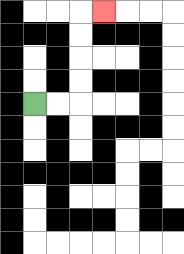{'start': '[1, 4]', 'end': '[4, 0]', 'path_directions': 'R,R,U,U,U,U,R', 'path_coordinates': '[[1, 4], [2, 4], [3, 4], [3, 3], [3, 2], [3, 1], [3, 0], [4, 0]]'}